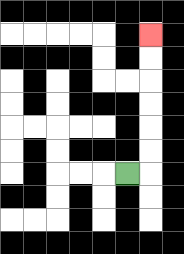{'start': '[5, 7]', 'end': '[6, 1]', 'path_directions': 'R,U,U,U,U,U,U', 'path_coordinates': '[[5, 7], [6, 7], [6, 6], [6, 5], [6, 4], [6, 3], [6, 2], [6, 1]]'}